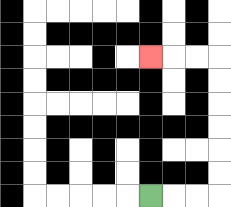{'start': '[6, 8]', 'end': '[6, 2]', 'path_directions': 'R,R,R,U,U,U,U,U,U,L,L,L', 'path_coordinates': '[[6, 8], [7, 8], [8, 8], [9, 8], [9, 7], [9, 6], [9, 5], [9, 4], [9, 3], [9, 2], [8, 2], [7, 2], [6, 2]]'}